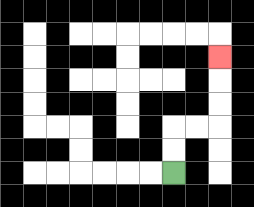{'start': '[7, 7]', 'end': '[9, 2]', 'path_directions': 'U,U,R,R,U,U,U', 'path_coordinates': '[[7, 7], [7, 6], [7, 5], [8, 5], [9, 5], [9, 4], [9, 3], [9, 2]]'}